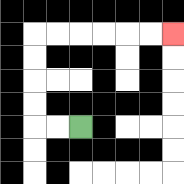{'start': '[3, 5]', 'end': '[7, 1]', 'path_directions': 'L,L,U,U,U,U,R,R,R,R,R,R', 'path_coordinates': '[[3, 5], [2, 5], [1, 5], [1, 4], [1, 3], [1, 2], [1, 1], [2, 1], [3, 1], [4, 1], [5, 1], [6, 1], [7, 1]]'}